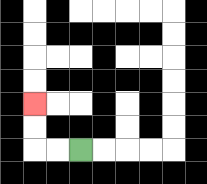{'start': '[3, 6]', 'end': '[1, 4]', 'path_directions': 'L,L,U,U', 'path_coordinates': '[[3, 6], [2, 6], [1, 6], [1, 5], [1, 4]]'}